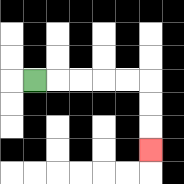{'start': '[1, 3]', 'end': '[6, 6]', 'path_directions': 'R,R,R,R,R,D,D,D', 'path_coordinates': '[[1, 3], [2, 3], [3, 3], [4, 3], [5, 3], [6, 3], [6, 4], [6, 5], [6, 6]]'}